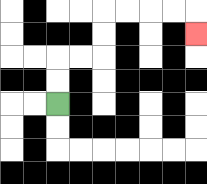{'start': '[2, 4]', 'end': '[8, 1]', 'path_directions': 'U,U,R,R,U,U,R,R,R,R,D', 'path_coordinates': '[[2, 4], [2, 3], [2, 2], [3, 2], [4, 2], [4, 1], [4, 0], [5, 0], [6, 0], [7, 0], [8, 0], [8, 1]]'}